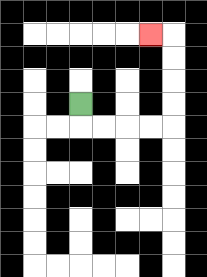{'start': '[3, 4]', 'end': '[6, 1]', 'path_directions': 'D,R,R,R,R,U,U,U,U,L', 'path_coordinates': '[[3, 4], [3, 5], [4, 5], [5, 5], [6, 5], [7, 5], [7, 4], [7, 3], [7, 2], [7, 1], [6, 1]]'}